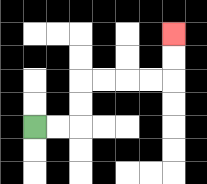{'start': '[1, 5]', 'end': '[7, 1]', 'path_directions': 'R,R,U,U,R,R,R,R,U,U', 'path_coordinates': '[[1, 5], [2, 5], [3, 5], [3, 4], [3, 3], [4, 3], [5, 3], [6, 3], [7, 3], [7, 2], [7, 1]]'}